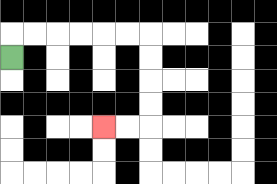{'start': '[0, 2]', 'end': '[4, 5]', 'path_directions': 'U,R,R,R,R,R,R,D,D,D,D,L,L', 'path_coordinates': '[[0, 2], [0, 1], [1, 1], [2, 1], [3, 1], [4, 1], [5, 1], [6, 1], [6, 2], [6, 3], [6, 4], [6, 5], [5, 5], [4, 5]]'}